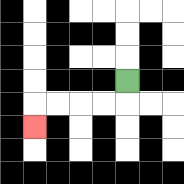{'start': '[5, 3]', 'end': '[1, 5]', 'path_directions': 'D,L,L,L,L,D', 'path_coordinates': '[[5, 3], [5, 4], [4, 4], [3, 4], [2, 4], [1, 4], [1, 5]]'}